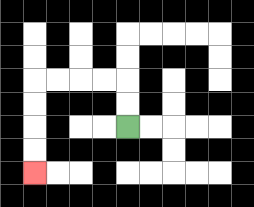{'start': '[5, 5]', 'end': '[1, 7]', 'path_directions': 'U,U,L,L,L,L,D,D,D,D', 'path_coordinates': '[[5, 5], [5, 4], [5, 3], [4, 3], [3, 3], [2, 3], [1, 3], [1, 4], [1, 5], [1, 6], [1, 7]]'}